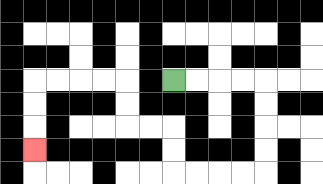{'start': '[7, 3]', 'end': '[1, 6]', 'path_directions': 'R,R,R,R,D,D,D,D,L,L,L,L,U,U,L,L,U,U,L,L,L,L,D,D,D', 'path_coordinates': '[[7, 3], [8, 3], [9, 3], [10, 3], [11, 3], [11, 4], [11, 5], [11, 6], [11, 7], [10, 7], [9, 7], [8, 7], [7, 7], [7, 6], [7, 5], [6, 5], [5, 5], [5, 4], [5, 3], [4, 3], [3, 3], [2, 3], [1, 3], [1, 4], [1, 5], [1, 6]]'}